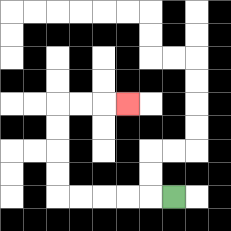{'start': '[7, 8]', 'end': '[5, 4]', 'path_directions': 'L,L,L,L,L,U,U,U,U,R,R,R', 'path_coordinates': '[[7, 8], [6, 8], [5, 8], [4, 8], [3, 8], [2, 8], [2, 7], [2, 6], [2, 5], [2, 4], [3, 4], [4, 4], [5, 4]]'}